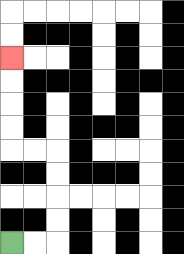{'start': '[0, 10]', 'end': '[0, 2]', 'path_directions': 'R,R,U,U,U,U,L,L,U,U,U,U', 'path_coordinates': '[[0, 10], [1, 10], [2, 10], [2, 9], [2, 8], [2, 7], [2, 6], [1, 6], [0, 6], [0, 5], [0, 4], [0, 3], [0, 2]]'}